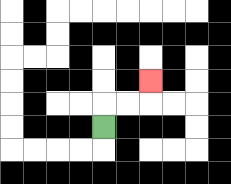{'start': '[4, 5]', 'end': '[6, 3]', 'path_directions': 'U,R,R,U', 'path_coordinates': '[[4, 5], [4, 4], [5, 4], [6, 4], [6, 3]]'}